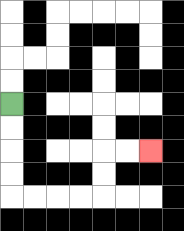{'start': '[0, 4]', 'end': '[6, 6]', 'path_directions': 'D,D,D,D,R,R,R,R,U,U,R,R', 'path_coordinates': '[[0, 4], [0, 5], [0, 6], [0, 7], [0, 8], [1, 8], [2, 8], [3, 8], [4, 8], [4, 7], [4, 6], [5, 6], [6, 6]]'}